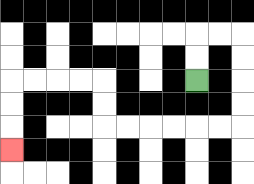{'start': '[8, 3]', 'end': '[0, 6]', 'path_directions': 'U,U,R,R,D,D,D,D,L,L,L,L,L,L,U,U,L,L,L,L,D,D,D', 'path_coordinates': '[[8, 3], [8, 2], [8, 1], [9, 1], [10, 1], [10, 2], [10, 3], [10, 4], [10, 5], [9, 5], [8, 5], [7, 5], [6, 5], [5, 5], [4, 5], [4, 4], [4, 3], [3, 3], [2, 3], [1, 3], [0, 3], [0, 4], [0, 5], [0, 6]]'}